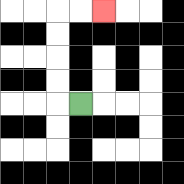{'start': '[3, 4]', 'end': '[4, 0]', 'path_directions': 'L,U,U,U,U,R,R', 'path_coordinates': '[[3, 4], [2, 4], [2, 3], [2, 2], [2, 1], [2, 0], [3, 0], [4, 0]]'}